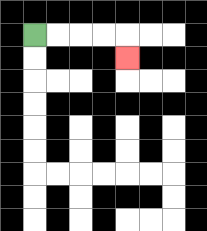{'start': '[1, 1]', 'end': '[5, 2]', 'path_directions': 'R,R,R,R,D', 'path_coordinates': '[[1, 1], [2, 1], [3, 1], [4, 1], [5, 1], [5, 2]]'}